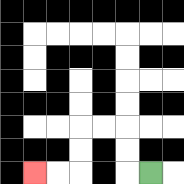{'start': '[6, 7]', 'end': '[1, 7]', 'path_directions': 'L,U,U,L,L,D,D,L,L', 'path_coordinates': '[[6, 7], [5, 7], [5, 6], [5, 5], [4, 5], [3, 5], [3, 6], [3, 7], [2, 7], [1, 7]]'}